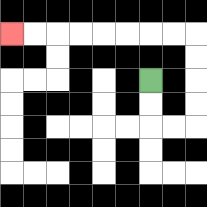{'start': '[6, 3]', 'end': '[0, 1]', 'path_directions': 'D,D,R,R,U,U,U,U,L,L,L,L,L,L,L,L', 'path_coordinates': '[[6, 3], [6, 4], [6, 5], [7, 5], [8, 5], [8, 4], [8, 3], [8, 2], [8, 1], [7, 1], [6, 1], [5, 1], [4, 1], [3, 1], [2, 1], [1, 1], [0, 1]]'}